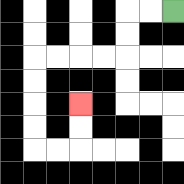{'start': '[7, 0]', 'end': '[3, 4]', 'path_directions': 'L,L,D,D,L,L,L,L,D,D,D,D,R,R,U,U', 'path_coordinates': '[[7, 0], [6, 0], [5, 0], [5, 1], [5, 2], [4, 2], [3, 2], [2, 2], [1, 2], [1, 3], [1, 4], [1, 5], [1, 6], [2, 6], [3, 6], [3, 5], [3, 4]]'}